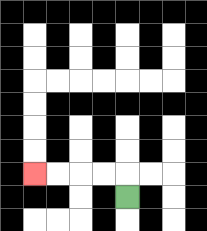{'start': '[5, 8]', 'end': '[1, 7]', 'path_directions': 'U,L,L,L,L', 'path_coordinates': '[[5, 8], [5, 7], [4, 7], [3, 7], [2, 7], [1, 7]]'}